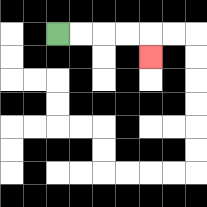{'start': '[2, 1]', 'end': '[6, 2]', 'path_directions': 'R,R,R,R,D', 'path_coordinates': '[[2, 1], [3, 1], [4, 1], [5, 1], [6, 1], [6, 2]]'}